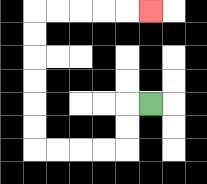{'start': '[6, 4]', 'end': '[6, 0]', 'path_directions': 'L,D,D,L,L,L,L,U,U,U,U,U,U,R,R,R,R,R', 'path_coordinates': '[[6, 4], [5, 4], [5, 5], [5, 6], [4, 6], [3, 6], [2, 6], [1, 6], [1, 5], [1, 4], [1, 3], [1, 2], [1, 1], [1, 0], [2, 0], [3, 0], [4, 0], [5, 0], [6, 0]]'}